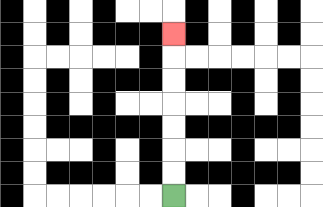{'start': '[7, 8]', 'end': '[7, 1]', 'path_directions': 'U,U,U,U,U,U,U', 'path_coordinates': '[[7, 8], [7, 7], [7, 6], [7, 5], [7, 4], [7, 3], [7, 2], [7, 1]]'}